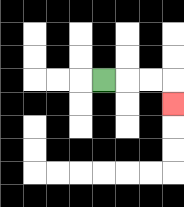{'start': '[4, 3]', 'end': '[7, 4]', 'path_directions': 'R,R,R,D', 'path_coordinates': '[[4, 3], [5, 3], [6, 3], [7, 3], [7, 4]]'}